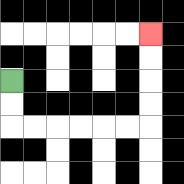{'start': '[0, 3]', 'end': '[6, 1]', 'path_directions': 'D,D,R,R,R,R,R,R,U,U,U,U', 'path_coordinates': '[[0, 3], [0, 4], [0, 5], [1, 5], [2, 5], [3, 5], [4, 5], [5, 5], [6, 5], [6, 4], [6, 3], [6, 2], [6, 1]]'}